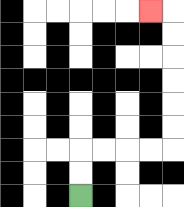{'start': '[3, 8]', 'end': '[6, 0]', 'path_directions': 'U,U,R,R,R,R,U,U,U,U,U,U,L', 'path_coordinates': '[[3, 8], [3, 7], [3, 6], [4, 6], [5, 6], [6, 6], [7, 6], [7, 5], [7, 4], [7, 3], [7, 2], [7, 1], [7, 0], [6, 0]]'}